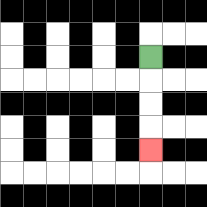{'start': '[6, 2]', 'end': '[6, 6]', 'path_directions': 'D,D,D,D', 'path_coordinates': '[[6, 2], [6, 3], [6, 4], [6, 5], [6, 6]]'}